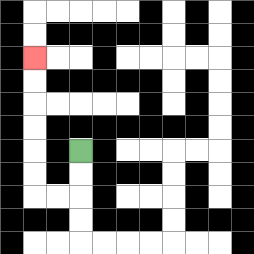{'start': '[3, 6]', 'end': '[1, 2]', 'path_directions': 'D,D,L,L,U,U,U,U,U,U', 'path_coordinates': '[[3, 6], [3, 7], [3, 8], [2, 8], [1, 8], [1, 7], [1, 6], [1, 5], [1, 4], [1, 3], [1, 2]]'}